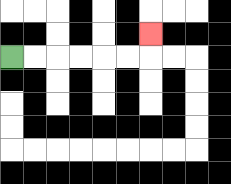{'start': '[0, 2]', 'end': '[6, 1]', 'path_directions': 'R,R,R,R,R,R,U', 'path_coordinates': '[[0, 2], [1, 2], [2, 2], [3, 2], [4, 2], [5, 2], [6, 2], [6, 1]]'}